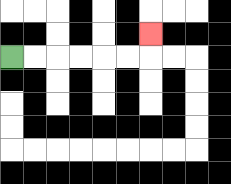{'start': '[0, 2]', 'end': '[6, 1]', 'path_directions': 'R,R,R,R,R,R,U', 'path_coordinates': '[[0, 2], [1, 2], [2, 2], [3, 2], [4, 2], [5, 2], [6, 2], [6, 1]]'}